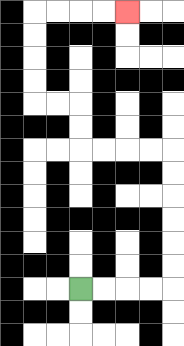{'start': '[3, 12]', 'end': '[5, 0]', 'path_directions': 'R,R,R,R,U,U,U,U,U,U,L,L,L,L,U,U,L,L,U,U,U,U,R,R,R,R', 'path_coordinates': '[[3, 12], [4, 12], [5, 12], [6, 12], [7, 12], [7, 11], [7, 10], [7, 9], [7, 8], [7, 7], [7, 6], [6, 6], [5, 6], [4, 6], [3, 6], [3, 5], [3, 4], [2, 4], [1, 4], [1, 3], [1, 2], [1, 1], [1, 0], [2, 0], [3, 0], [4, 0], [5, 0]]'}